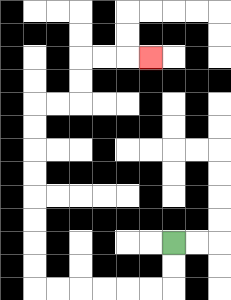{'start': '[7, 10]', 'end': '[6, 2]', 'path_directions': 'D,D,L,L,L,L,L,L,U,U,U,U,U,U,U,U,R,R,U,U,R,R,R', 'path_coordinates': '[[7, 10], [7, 11], [7, 12], [6, 12], [5, 12], [4, 12], [3, 12], [2, 12], [1, 12], [1, 11], [1, 10], [1, 9], [1, 8], [1, 7], [1, 6], [1, 5], [1, 4], [2, 4], [3, 4], [3, 3], [3, 2], [4, 2], [5, 2], [6, 2]]'}